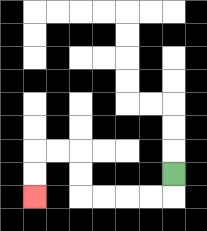{'start': '[7, 7]', 'end': '[1, 8]', 'path_directions': 'D,L,L,L,L,U,U,L,L,D,D', 'path_coordinates': '[[7, 7], [7, 8], [6, 8], [5, 8], [4, 8], [3, 8], [3, 7], [3, 6], [2, 6], [1, 6], [1, 7], [1, 8]]'}